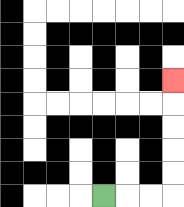{'start': '[4, 8]', 'end': '[7, 3]', 'path_directions': 'R,R,R,U,U,U,U,U', 'path_coordinates': '[[4, 8], [5, 8], [6, 8], [7, 8], [7, 7], [7, 6], [7, 5], [7, 4], [7, 3]]'}